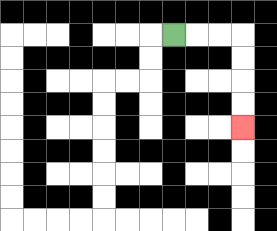{'start': '[7, 1]', 'end': '[10, 5]', 'path_directions': 'R,R,R,D,D,D,D', 'path_coordinates': '[[7, 1], [8, 1], [9, 1], [10, 1], [10, 2], [10, 3], [10, 4], [10, 5]]'}